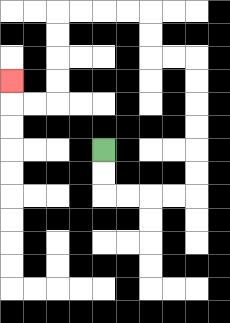{'start': '[4, 6]', 'end': '[0, 3]', 'path_directions': 'D,D,R,R,R,R,U,U,U,U,U,U,L,L,U,U,L,L,L,L,D,D,D,D,L,L,U', 'path_coordinates': '[[4, 6], [4, 7], [4, 8], [5, 8], [6, 8], [7, 8], [8, 8], [8, 7], [8, 6], [8, 5], [8, 4], [8, 3], [8, 2], [7, 2], [6, 2], [6, 1], [6, 0], [5, 0], [4, 0], [3, 0], [2, 0], [2, 1], [2, 2], [2, 3], [2, 4], [1, 4], [0, 4], [0, 3]]'}